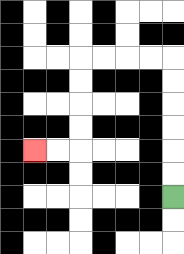{'start': '[7, 8]', 'end': '[1, 6]', 'path_directions': 'U,U,U,U,U,U,L,L,L,L,D,D,D,D,L,L', 'path_coordinates': '[[7, 8], [7, 7], [7, 6], [7, 5], [7, 4], [7, 3], [7, 2], [6, 2], [5, 2], [4, 2], [3, 2], [3, 3], [3, 4], [3, 5], [3, 6], [2, 6], [1, 6]]'}